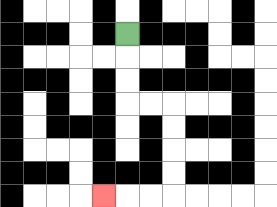{'start': '[5, 1]', 'end': '[4, 8]', 'path_directions': 'D,D,D,R,R,D,D,D,D,L,L,L', 'path_coordinates': '[[5, 1], [5, 2], [5, 3], [5, 4], [6, 4], [7, 4], [7, 5], [7, 6], [7, 7], [7, 8], [6, 8], [5, 8], [4, 8]]'}